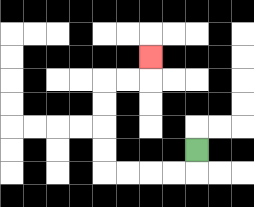{'start': '[8, 6]', 'end': '[6, 2]', 'path_directions': 'D,L,L,L,L,U,U,U,U,R,R,U', 'path_coordinates': '[[8, 6], [8, 7], [7, 7], [6, 7], [5, 7], [4, 7], [4, 6], [4, 5], [4, 4], [4, 3], [5, 3], [6, 3], [6, 2]]'}